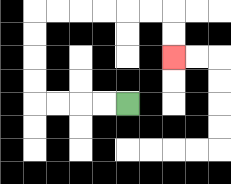{'start': '[5, 4]', 'end': '[7, 2]', 'path_directions': 'L,L,L,L,U,U,U,U,R,R,R,R,R,R,D,D', 'path_coordinates': '[[5, 4], [4, 4], [3, 4], [2, 4], [1, 4], [1, 3], [1, 2], [1, 1], [1, 0], [2, 0], [3, 0], [4, 0], [5, 0], [6, 0], [7, 0], [7, 1], [7, 2]]'}